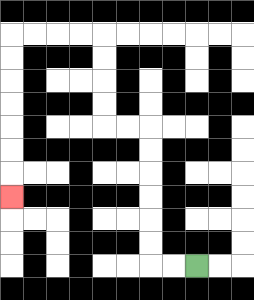{'start': '[8, 11]', 'end': '[0, 8]', 'path_directions': 'L,L,U,U,U,U,U,U,L,L,U,U,U,U,L,L,L,L,D,D,D,D,D,D,D', 'path_coordinates': '[[8, 11], [7, 11], [6, 11], [6, 10], [6, 9], [6, 8], [6, 7], [6, 6], [6, 5], [5, 5], [4, 5], [4, 4], [4, 3], [4, 2], [4, 1], [3, 1], [2, 1], [1, 1], [0, 1], [0, 2], [0, 3], [0, 4], [0, 5], [0, 6], [0, 7], [0, 8]]'}